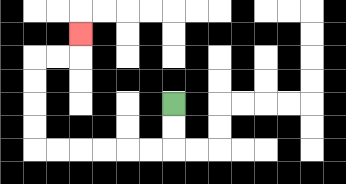{'start': '[7, 4]', 'end': '[3, 1]', 'path_directions': 'D,D,L,L,L,L,L,L,U,U,U,U,R,R,U', 'path_coordinates': '[[7, 4], [7, 5], [7, 6], [6, 6], [5, 6], [4, 6], [3, 6], [2, 6], [1, 6], [1, 5], [1, 4], [1, 3], [1, 2], [2, 2], [3, 2], [3, 1]]'}